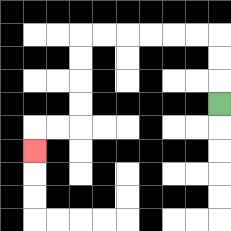{'start': '[9, 4]', 'end': '[1, 6]', 'path_directions': 'U,U,U,L,L,L,L,L,L,D,D,D,D,L,L,D', 'path_coordinates': '[[9, 4], [9, 3], [9, 2], [9, 1], [8, 1], [7, 1], [6, 1], [5, 1], [4, 1], [3, 1], [3, 2], [3, 3], [3, 4], [3, 5], [2, 5], [1, 5], [1, 6]]'}